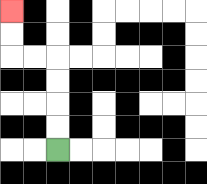{'start': '[2, 6]', 'end': '[0, 0]', 'path_directions': 'U,U,U,U,L,L,U,U', 'path_coordinates': '[[2, 6], [2, 5], [2, 4], [2, 3], [2, 2], [1, 2], [0, 2], [0, 1], [0, 0]]'}